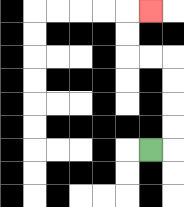{'start': '[6, 6]', 'end': '[6, 0]', 'path_directions': 'R,U,U,U,U,L,L,U,U,R', 'path_coordinates': '[[6, 6], [7, 6], [7, 5], [7, 4], [7, 3], [7, 2], [6, 2], [5, 2], [5, 1], [5, 0], [6, 0]]'}